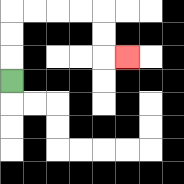{'start': '[0, 3]', 'end': '[5, 2]', 'path_directions': 'U,U,U,R,R,R,R,D,D,R', 'path_coordinates': '[[0, 3], [0, 2], [0, 1], [0, 0], [1, 0], [2, 0], [3, 0], [4, 0], [4, 1], [4, 2], [5, 2]]'}